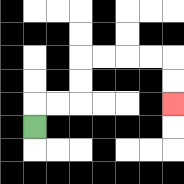{'start': '[1, 5]', 'end': '[7, 4]', 'path_directions': 'U,R,R,U,U,R,R,R,R,D,D', 'path_coordinates': '[[1, 5], [1, 4], [2, 4], [3, 4], [3, 3], [3, 2], [4, 2], [5, 2], [6, 2], [7, 2], [7, 3], [7, 4]]'}